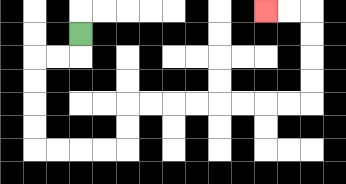{'start': '[3, 1]', 'end': '[11, 0]', 'path_directions': 'D,L,L,D,D,D,D,R,R,R,R,U,U,R,R,R,R,R,R,R,R,U,U,U,U,L,L', 'path_coordinates': '[[3, 1], [3, 2], [2, 2], [1, 2], [1, 3], [1, 4], [1, 5], [1, 6], [2, 6], [3, 6], [4, 6], [5, 6], [5, 5], [5, 4], [6, 4], [7, 4], [8, 4], [9, 4], [10, 4], [11, 4], [12, 4], [13, 4], [13, 3], [13, 2], [13, 1], [13, 0], [12, 0], [11, 0]]'}